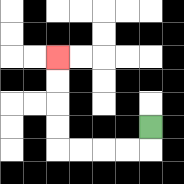{'start': '[6, 5]', 'end': '[2, 2]', 'path_directions': 'D,L,L,L,L,U,U,U,U', 'path_coordinates': '[[6, 5], [6, 6], [5, 6], [4, 6], [3, 6], [2, 6], [2, 5], [2, 4], [2, 3], [2, 2]]'}